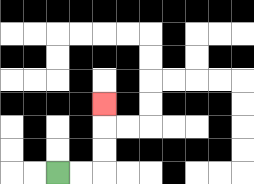{'start': '[2, 7]', 'end': '[4, 4]', 'path_directions': 'R,R,U,U,U', 'path_coordinates': '[[2, 7], [3, 7], [4, 7], [4, 6], [4, 5], [4, 4]]'}